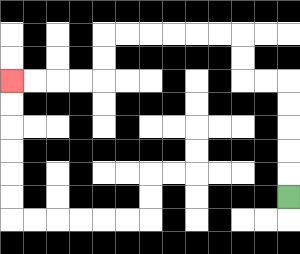{'start': '[12, 8]', 'end': '[0, 3]', 'path_directions': 'U,U,U,U,U,L,L,U,U,L,L,L,L,L,L,D,D,L,L,L,L', 'path_coordinates': '[[12, 8], [12, 7], [12, 6], [12, 5], [12, 4], [12, 3], [11, 3], [10, 3], [10, 2], [10, 1], [9, 1], [8, 1], [7, 1], [6, 1], [5, 1], [4, 1], [4, 2], [4, 3], [3, 3], [2, 3], [1, 3], [0, 3]]'}